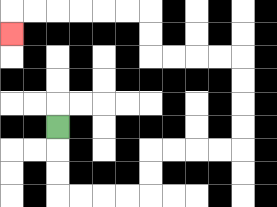{'start': '[2, 5]', 'end': '[0, 1]', 'path_directions': 'D,D,D,R,R,R,R,U,U,R,R,R,R,U,U,U,U,L,L,L,L,U,U,L,L,L,L,L,L,D', 'path_coordinates': '[[2, 5], [2, 6], [2, 7], [2, 8], [3, 8], [4, 8], [5, 8], [6, 8], [6, 7], [6, 6], [7, 6], [8, 6], [9, 6], [10, 6], [10, 5], [10, 4], [10, 3], [10, 2], [9, 2], [8, 2], [7, 2], [6, 2], [6, 1], [6, 0], [5, 0], [4, 0], [3, 0], [2, 0], [1, 0], [0, 0], [0, 1]]'}